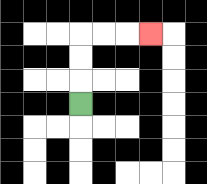{'start': '[3, 4]', 'end': '[6, 1]', 'path_directions': 'U,U,U,R,R,R', 'path_coordinates': '[[3, 4], [3, 3], [3, 2], [3, 1], [4, 1], [5, 1], [6, 1]]'}